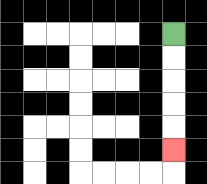{'start': '[7, 1]', 'end': '[7, 6]', 'path_directions': 'D,D,D,D,D', 'path_coordinates': '[[7, 1], [7, 2], [7, 3], [7, 4], [7, 5], [7, 6]]'}